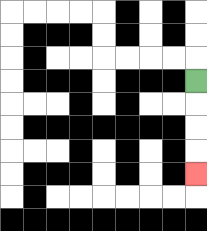{'start': '[8, 3]', 'end': '[8, 7]', 'path_directions': 'D,D,D,D', 'path_coordinates': '[[8, 3], [8, 4], [8, 5], [8, 6], [8, 7]]'}